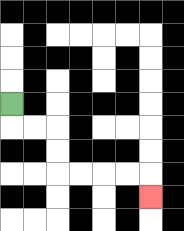{'start': '[0, 4]', 'end': '[6, 8]', 'path_directions': 'D,R,R,D,D,R,R,R,R,D', 'path_coordinates': '[[0, 4], [0, 5], [1, 5], [2, 5], [2, 6], [2, 7], [3, 7], [4, 7], [5, 7], [6, 7], [6, 8]]'}